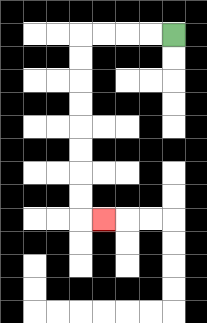{'start': '[7, 1]', 'end': '[4, 9]', 'path_directions': 'L,L,L,L,D,D,D,D,D,D,D,D,R', 'path_coordinates': '[[7, 1], [6, 1], [5, 1], [4, 1], [3, 1], [3, 2], [3, 3], [3, 4], [3, 5], [3, 6], [3, 7], [3, 8], [3, 9], [4, 9]]'}